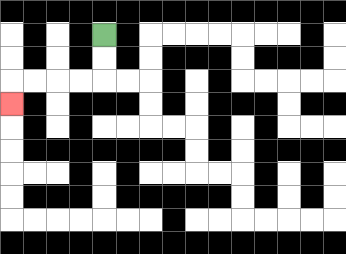{'start': '[4, 1]', 'end': '[0, 4]', 'path_directions': 'D,D,L,L,L,L,D', 'path_coordinates': '[[4, 1], [4, 2], [4, 3], [3, 3], [2, 3], [1, 3], [0, 3], [0, 4]]'}